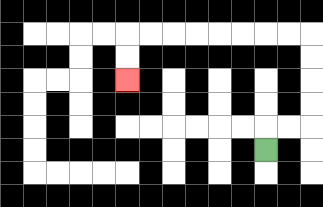{'start': '[11, 6]', 'end': '[5, 3]', 'path_directions': 'U,R,R,U,U,U,U,L,L,L,L,L,L,L,L,D,D', 'path_coordinates': '[[11, 6], [11, 5], [12, 5], [13, 5], [13, 4], [13, 3], [13, 2], [13, 1], [12, 1], [11, 1], [10, 1], [9, 1], [8, 1], [7, 1], [6, 1], [5, 1], [5, 2], [5, 3]]'}